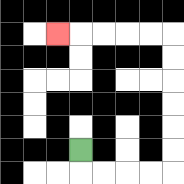{'start': '[3, 6]', 'end': '[2, 1]', 'path_directions': 'D,R,R,R,R,U,U,U,U,U,U,L,L,L,L,L', 'path_coordinates': '[[3, 6], [3, 7], [4, 7], [5, 7], [6, 7], [7, 7], [7, 6], [7, 5], [7, 4], [7, 3], [7, 2], [7, 1], [6, 1], [5, 1], [4, 1], [3, 1], [2, 1]]'}